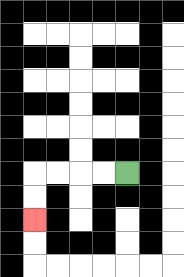{'start': '[5, 7]', 'end': '[1, 9]', 'path_directions': 'L,L,L,L,D,D', 'path_coordinates': '[[5, 7], [4, 7], [3, 7], [2, 7], [1, 7], [1, 8], [1, 9]]'}